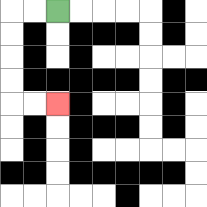{'start': '[2, 0]', 'end': '[2, 4]', 'path_directions': 'L,L,D,D,D,D,R,R', 'path_coordinates': '[[2, 0], [1, 0], [0, 0], [0, 1], [0, 2], [0, 3], [0, 4], [1, 4], [2, 4]]'}